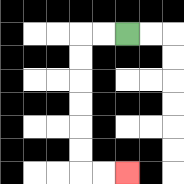{'start': '[5, 1]', 'end': '[5, 7]', 'path_directions': 'L,L,D,D,D,D,D,D,R,R', 'path_coordinates': '[[5, 1], [4, 1], [3, 1], [3, 2], [3, 3], [3, 4], [3, 5], [3, 6], [3, 7], [4, 7], [5, 7]]'}